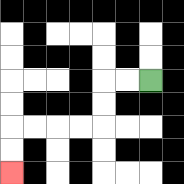{'start': '[6, 3]', 'end': '[0, 7]', 'path_directions': 'L,L,D,D,L,L,L,L,D,D', 'path_coordinates': '[[6, 3], [5, 3], [4, 3], [4, 4], [4, 5], [3, 5], [2, 5], [1, 5], [0, 5], [0, 6], [0, 7]]'}